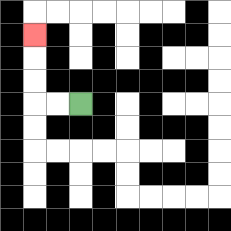{'start': '[3, 4]', 'end': '[1, 1]', 'path_directions': 'L,L,U,U,U', 'path_coordinates': '[[3, 4], [2, 4], [1, 4], [1, 3], [1, 2], [1, 1]]'}